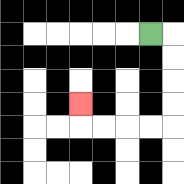{'start': '[6, 1]', 'end': '[3, 4]', 'path_directions': 'R,D,D,D,D,L,L,L,L,U', 'path_coordinates': '[[6, 1], [7, 1], [7, 2], [7, 3], [7, 4], [7, 5], [6, 5], [5, 5], [4, 5], [3, 5], [3, 4]]'}